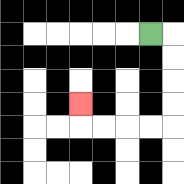{'start': '[6, 1]', 'end': '[3, 4]', 'path_directions': 'R,D,D,D,D,L,L,L,L,U', 'path_coordinates': '[[6, 1], [7, 1], [7, 2], [7, 3], [7, 4], [7, 5], [6, 5], [5, 5], [4, 5], [3, 5], [3, 4]]'}